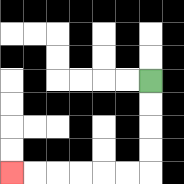{'start': '[6, 3]', 'end': '[0, 7]', 'path_directions': 'D,D,D,D,L,L,L,L,L,L', 'path_coordinates': '[[6, 3], [6, 4], [6, 5], [6, 6], [6, 7], [5, 7], [4, 7], [3, 7], [2, 7], [1, 7], [0, 7]]'}